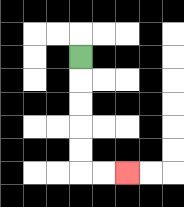{'start': '[3, 2]', 'end': '[5, 7]', 'path_directions': 'D,D,D,D,D,R,R', 'path_coordinates': '[[3, 2], [3, 3], [3, 4], [3, 5], [3, 6], [3, 7], [4, 7], [5, 7]]'}